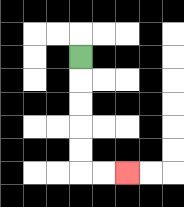{'start': '[3, 2]', 'end': '[5, 7]', 'path_directions': 'D,D,D,D,D,R,R', 'path_coordinates': '[[3, 2], [3, 3], [3, 4], [3, 5], [3, 6], [3, 7], [4, 7], [5, 7]]'}